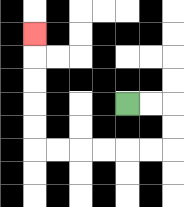{'start': '[5, 4]', 'end': '[1, 1]', 'path_directions': 'R,R,D,D,L,L,L,L,L,L,U,U,U,U,U', 'path_coordinates': '[[5, 4], [6, 4], [7, 4], [7, 5], [7, 6], [6, 6], [5, 6], [4, 6], [3, 6], [2, 6], [1, 6], [1, 5], [1, 4], [1, 3], [1, 2], [1, 1]]'}